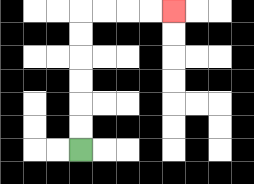{'start': '[3, 6]', 'end': '[7, 0]', 'path_directions': 'U,U,U,U,U,U,R,R,R,R', 'path_coordinates': '[[3, 6], [3, 5], [3, 4], [3, 3], [3, 2], [3, 1], [3, 0], [4, 0], [5, 0], [6, 0], [7, 0]]'}